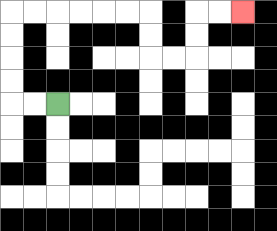{'start': '[2, 4]', 'end': '[10, 0]', 'path_directions': 'L,L,U,U,U,U,R,R,R,R,R,R,D,D,R,R,U,U,R,R', 'path_coordinates': '[[2, 4], [1, 4], [0, 4], [0, 3], [0, 2], [0, 1], [0, 0], [1, 0], [2, 0], [3, 0], [4, 0], [5, 0], [6, 0], [6, 1], [6, 2], [7, 2], [8, 2], [8, 1], [8, 0], [9, 0], [10, 0]]'}